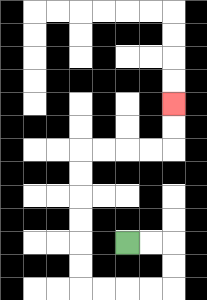{'start': '[5, 10]', 'end': '[7, 4]', 'path_directions': 'R,R,D,D,L,L,L,L,U,U,U,U,U,U,R,R,R,R,U,U', 'path_coordinates': '[[5, 10], [6, 10], [7, 10], [7, 11], [7, 12], [6, 12], [5, 12], [4, 12], [3, 12], [3, 11], [3, 10], [3, 9], [3, 8], [3, 7], [3, 6], [4, 6], [5, 6], [6, 6], [7, 6], [7, 5], [7, 4]]'}